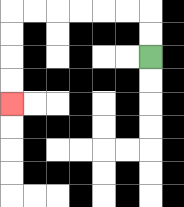{'start': '[6, 2]', 'end': '[0, 4]', 'path_directions': 'U,U,L,L,L,L,L,L,D,D,D,D', 'path_coordinates': '[[6, 2], [6, 1], [6, 0], [5, 0], [4, 0], [3, 0], [2, 0], [1, 0], [0, 0], [0, 1], [0, 2], [0, 3], [0, 4]]'}